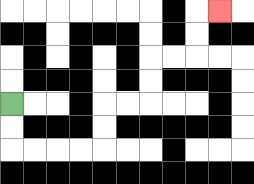{'start': '[0, 4]', 'end': '[9, 0]', 'path_directions': 'D,D,R,R,R,R,U,U,R,R,U,U,R,R,U,U,R', 'path_coordinates': '[[0, 4], [0, 5], [0, 6], [1, 6], [2, 6], [3, 6], [4, 6], [4, 5], [4, 4], [5, 4], [6, 4], [6, 3], [6, 2], [7, 2], [8, 2], [8, 1], [8, 0], [9, 0]]'}